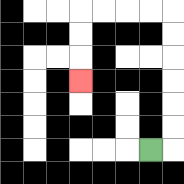{'start': '[6, 6]', 'end': '[3, 3]', 'path_directions': 'R,U,U,U,U,U,U,L,L,L,L,D,D,D', 'path_coordinates': '[[6, 6], [7, 6], [7, 5], [7, 4], [7, 3], [7, 2], [7, 1], [7, 0], [6, 0], [5, 0], [4, 0], [3, 0], [3, 1], [3, 2], [3, 3]]'}